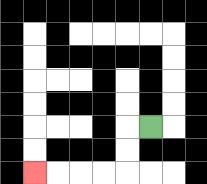{'start': '[6, 5]', 'end': '[1, 7]', 'path_directions': 'L,D,D,L,L,L,L', 'path_coordinates': '[[6, 5], [5, 5], [5, 6], [5, 7], [4, 7], [3, 7], [2, 7], [1, 7]]'}